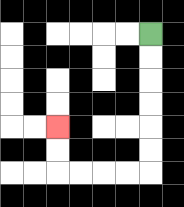{'start': '[6, 1]', 'end': '[2, 5]', 'path_directions': 'D,D,D,D,D,D,L,L,L,L,U,U', 'path_coordinates': '[[6, 1], [6, 2], [6, 3], [6, 4], [6, 5], [6, 6], [6, 7], [5, 7], [4, 7], [3, 7], [2, 7], [2, 6], [2, 5]]'}